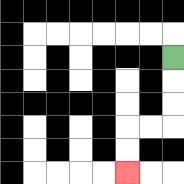{'start': '[7, 2]', 'end': '[5, 7]', 'path_directions': 'D,D,D,L,L,D,D', 'path_coordinates': '[[7, 2], [7, 3], [7, 4], [7, 5], [6, 5], [5, 5], [5, 6], [5, 7]]'}